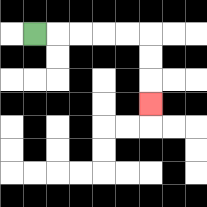{'start': '[1, 1]', 'end': '[6, 4]', 'path_directions': 'R,R,R,R,R,D,D,D', 'path_coordinates': '[[1, 1], [2, 1], [3, 1], [4, 1], [5, 1], [6, 1], [6, 2], [6, 3], [6, 4]]'}